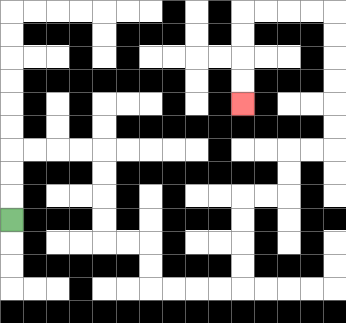{'start': '[0, 9]', 'end': '[10, 4]', 'path_directions': 'U,U,U,R,R,R,R,D,D,D,D,R,R,D,D,R,R,R,R,U,U,U,U,R,R,U,U,R,R,U,U,U,U,U,U,L,L,L,L,D,D,D,D', 'path_coordinates': '[[0, 9], [0, 8], [0, 7], [0, 6], [1, 6], [2, 6], [3, 6], [4, 6], [4, 7], [4, 8], [4, 9], [4, 10], [5, 10], [6, 10], [6, 11], [6, 12], [7, 12], [8, 12], [9, 12], [10, 12], [10, 11], [10, 10], [10, 9], [10, 8], [11, 8], [12, 8], [12, 7], [12, 6], [13, 6], [14, 6], [14, 5], [14, 4], [14, 3], [14, 2], [14, 1], [14, 0], [13, 0], [12, 0], [11, 0], [10, 0], [10, 1], [10, 2], [10, 3], [10, 4]]'}